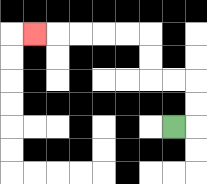{'start': '[7, 5]', 'end': '[1, 1]', 'path_directions': 'R,U,U,L,L,U,U,L,L,L,L,L', 'path_coordinates': '[[7, 5], [8, 5], [8, 4], [8, 3], [7, 3], [6, 3], [6, 2], [6, 1], [5, 1], [4, 1], [3, 1], [2, 1], [1, 1]]'}